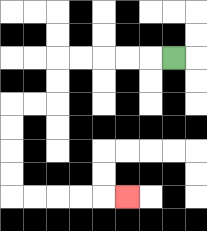{'start': '[7, 2]', 'end': '[5, 8]', 'path_directions': 'L,L,L,L,L,D,D,L,L,D,D,D,D,R,R,R,R,R', 'path_coordinates': '[[7, 2], [6, 2], [5, 2], [4, 2], [3, 2], [2, 2], [2, 3], [2, 4], [1, 4], [0, 4], [0, 5], [0, 6], [0, 7], [0, 8], [1, 8], [2, 8], [3, 8], [4, 8], [5, 8]]'}